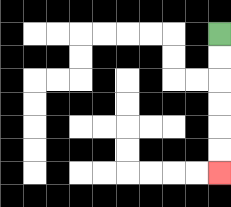{'start': '[9, 1]', 'end': '[9, 7]', 'path_directions': 'D,D,D,D,D,D', 'path_coordinates': '[[9, 1], [9, 2], [9, 3], [9, 4], [9, 5], [9, 6], [9, 7]]'}